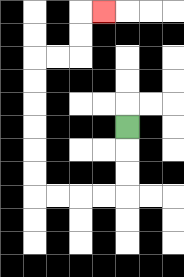{'start': '[5, 5]', 'end': '[4, 0]', 'path_directions': 'D,D,D,L,L,L,L,U,U,U,U,U,U,R,R,U,U,R', 'path_coordinates': '[[5, 5], [5, 6], [5, 7], [5, 8], [4, 8], [3, 8], [2, 8], [1, 8], [1, 7], [1, 6], [1, 5], [1, 4], [1, 3], [1, 2], [2, 2], [3, 2], [3, 1], [3, 0], [4, 0]]'}